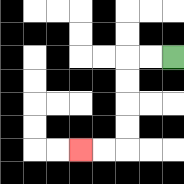{'start': '[7, 2]', 'end': '[3, 6]', 'path_directions': 'L,L,D,D,D,D,L,L', 'path_coordinates': '[[7, 2], [6, 2], [5, 2], [5, 3], [5, 4], [5, 5], [5, 6], [4, 6], [3, 6]]'}